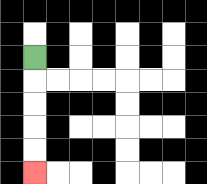{'start': '[1, 2]', 'end': '[1, 7]', 'path_directions': 'D,D,D,D,D', 'path_coordinates': '[[1, 2], [1, 3], [1, 4], [1, 5], [1, 6], [1, 7]]'}